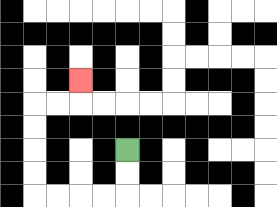{'start': '[5, 6]', 'end': '[3, 3]', 'path_directions': 'D,D,L,L,L,L,U,U,U,U,R,R,U', 'path_coordinates': '[[5, 6], [5, 7], [5, 8], [4, 8], [3, 8], [2, 8], [1, 8], [1, 7], [1, 6], [1, 5], [1, 4], [2, 4], [3, 4], [3, 3]]'}